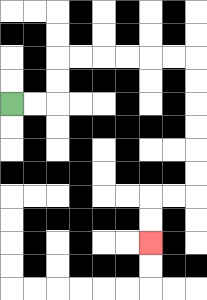{'start': '[0, 4]', 'end': '[6, 10]', 'path_directions': 'R,R,U,U,R,R,R,R,R,R,D,D,D,D,D,D,L,L,D,D', 'path_coordinates': '[[0, 4], [1, 4], [2, 4], [2, 3], [2, 2], [3, 2], [4, 2], [5, 2], [6, 2], [7, 2], [8, 2], [8, 3], [8, 4], [8, 5], [8, 6], [8, 7], [8, 8], [7, 8], [6, 8], [6, 9], [6, 10]]'}